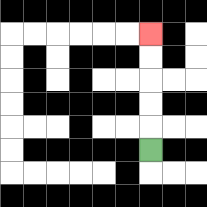{'start': '[6, 6]', 'end': '[6, 1]', 'path_directions': 'U,U,U,U,U', 'path_coordinates': '[[6, 6], [6, 5], [6, 4], [6, 3], [6, 2], [6, 1]]'}